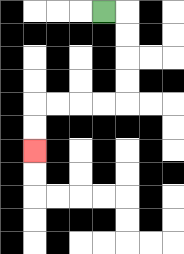{'start': '[4, 0]', 'end': '[1, 6]', 'path_directions': 'R,D,D,D,D,L,L,L,L,D,D', 'path_coordinates': '[[4, 0], [5, 0], [5, 1], [5, 2], [5, 3], [5, 4], [4, 4], [3, 4], [2, 4], [1, 4], [1, 5], [1, 6]]'}